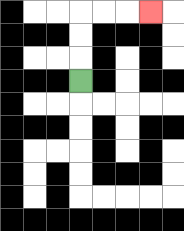{'start': '[3, 3]', 'end': '[6, 0]', 'path_directions': 'U,U,U,R,R,R', 'path_coordinates': '[[3, 3], [3, 2], [3, 1], [3, 0], [4, 0], [5, 0], [6, 0]]'}